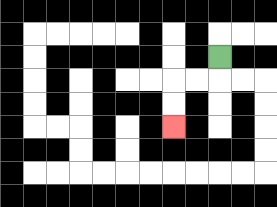{'start': '[9, 2]', 'end': '[7, 5]', 'path_directions': 'D,L,L,D,D', 'path_coordinates': '[[9, 2], [9, 3], [8, 3], [7, 3], [7, 4], [7, 5]]'}